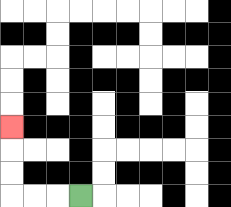{'start': '[3, 8]', 'end': '[0, 5]', 'path_directions': 'L,L,L,U,U,U', 'path_coordinates': '[[3, 8], [2, 8], [1, 8], [0, 8], [0, 7], [0, 6], [0, 5]]'}